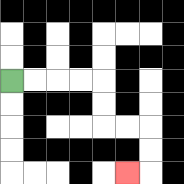{'start': '[0, 3]', 'end': '[5, 7]', 'path_directions': 'R,R,R,R,D,D,R,R,D,D,L', 'path_coordinates': '[[0, 3], [1, 3], [2, 3], [3, 3], [4, 3], [4, 4], [4, 5], [5, 5], [6, 5], [6, 6], [6, 7], [5, 7]]'}